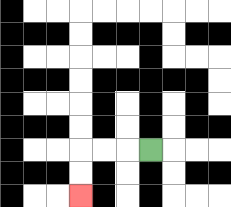{'start': '[6, 6]', 'end': '[3, 8]', 'path_directions': 'L,L,L,D,D', 'path_coordinates': '[[6, 6], [5, 6], [4, 6], [3, 6], [3, 7], [3, 8]]'}